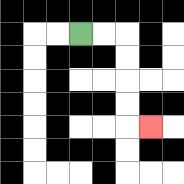{'start': '[3, 1]', 'end': '[6, 5]', 'path_directions': 'R,R,D,D,D,D,R', 'path_coordinates': '[[3, 1], [4, 1], [5, 1], [5, 2], [5, 3], [5, 4], [5, 5], [6, 5]]'}